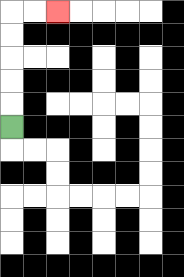{'start': '[0, 5]', 'end': '[2, 0]', 'path_directions': 'U,U,U,U,U,R,R', 'path_coordinates': '[[0, 5], [0, 4], [0, 3], [0, 2], [0, 1], [0, 0], [1, 0], [2, 0]]'}